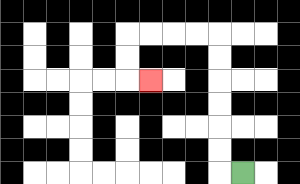{'start': '[10, 7]', 'end': '[6, 3]', 'path_directions': 'L,U,U,U,U,U,U,L,L,L,L,D,D,R', 'path_coordinates': '[[10, 7], [9, 7], [9, 6], [9, 5], [9, 4], [9, 3], [9, 2], [9, 1], [8, 1], [7, 1], [6, 1], [5, 1], [5, 2], [5, 3], [6, 3]]'}